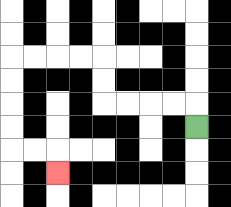{'start': '[8, 5]', 'end': '[2, 7]', 'path_directions': 'U,L,L,L,L,U,U,L,L,L,L,D,D,D,D,R,R,D', 'path_coordinates': '[[8, 5], [8, 4], [7, 4], [6, 4], [5, 4], [4, 4], [4, 3], [4, 2], [3, 2], [2, 2], [1, 2], [0, 2], [0, 3], [0, 4], [0, 5], [0, 6], [1, 6], [2, 6], [2, 7]]'}